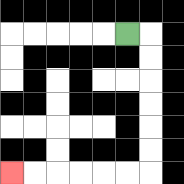{'start': '[5, 1]', 'end': '[0, 7]', 'path_directions': 'R,D,D,D,D,D,D,L,L,L,L,L,L', 'path_coordinates': '[[5, 1], [6, 1], [6, 2], [6, 3], [6, 4], [6, 5], [6, 6], [6, 7], [5, 7], [4, 7], [3, 7], [2, 7], [1, 7], [0, 7]]'}